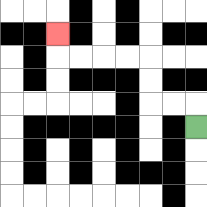{'start': '[8, 5]', 'end': '[2, 1]', 'path_directions': 'U,L,L,U,U,L,L,L,L,U', 'path_coordinates': '[[8, 5], [8, 4], [7, 4], [6, 4], [6, 3], [6, 2], [5, 2], [4, 2], [3, 2], [2, 2], [2, 1]]'}